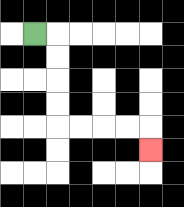{'start': '[1, 1]', 'end': '[6, 6]', 'path_directions': 'R,D,D,D,D,R,R,R,R,D', 'path_coordinates': '[[1, 1], [2, 1], [2, 2], [2, 3], [2, 4], [2, 5], [3, 5], [4, 5], [5, 5], [6, 5], [6, 6]]'}